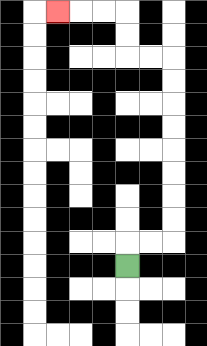{'start': '[5, 11]', 'end': '[2, 0]', 'path_directions': 'U,R,R,U,U,U,U,U,U,U,U,L,L,U,U,L,L,L', 'path_coordinates': '[[5, 11], [5, 10], [6, 10], [7, 10], [7, 9], [7, 8], [7, 7], [7, 6], [7, 5], [7, 4], [7, 3], [7, 2], [6, 2], [5, 2], [5, 1], [5, 0], [4, 0], [3, 0], [2, 0]]'}